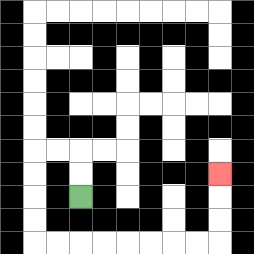{'start': '[3, 8]', 'end': '[9, 7]', 'path_directions': 'U,U,L,L,D,D,D,D,R,R,R,R,R,R,R,R,U,U,U', 'path_coordinates': '[[3, 8], [3, 7], [3, 6], [2, 6], [1, 6], [1, 7], [1, 8], [1, 9], [1, 10], [2, 10], [3, 10], [4, 10], [5, 10], [6, 10], [7, 10], [8, 10], [9, 10], [9, 9], [9, 8], [9, 7]]'}